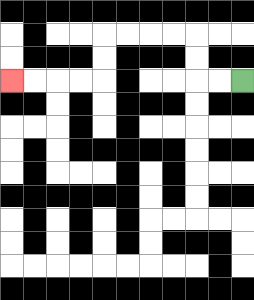{'start': '[10, 3]', 'end': '[0, 3]', 'path_directions': 'L,L,U,U,L,L,L,L,D,D,L,L,L,L', 'path_coordinates': '[[10, 3], [9, 3], [8, 3], [8, 2], [8, 1], [7, 1], [6, 1], [5, 1], [4, 1], [4, 2], [4, 3], [3, 3], [2, 3], [1, 3], [0, 3]]'}